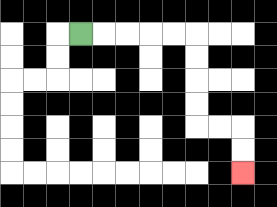{'start': '[3, 1]', 'end': '[10, 7]', 'path_directions': 'R,R,R,R,R,D,D,D,D,R,R,D,D', 'path_coordinates': '[[3, 1], [4, 1], [5, 1], [6, 1], [7, 1], [8, 1], [8, 2], [8, 3], [8, 4], [8, 5], [9, 5], [10, 5], [10, 6], [10, 7]]'}